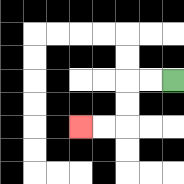{'start': '[7, 3]', 'end': '[3, 5]', 'path_directions': 'L,L,D,D,L,L', 'path_coordinates': '[[7, 3], [6, 3], [5, 3], [5, 4], [5, 5], [4, 5], [3, 5]]'}